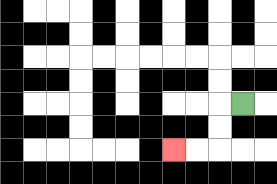{'start': '[10, 4]', 'end': '[7, 6]', 'path_directions': 'L,D,D,L,L', 'path_coordinates': '[[10, 4], [9, 4], [9, 5], [9, 6], [8, 6], [7, 6]]'}